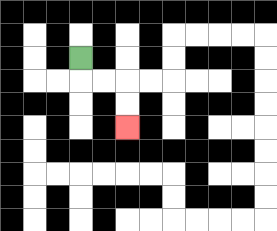{'start': '[3, 2]', 'end': '[5, 5]', 'path_directions': 'D,R,R,D,D', 'path_coordinates': '[[3, 2], [3, 3], [4, 3], [5, 3], [5, 4], [5, 5]]'}